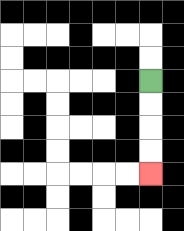{'start': '[6, 3]', 'end': '[6, 7]', 'path_directions': 'D,D,D,D', 'path_coordinates': '[[6, 3], [6, 4], [6, 5], [6, 6], [6, 7]]'}